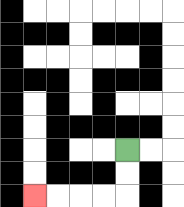{'start': '[5, 6]', 'end': '[1, 8]', 'path_directions': 'D,D,L,L,L,L', 'path_coordinates': '[[5, 6], [5, 7], [5, 8], [4, 8], [3, 8], [2, 8], [1, 8]]'}